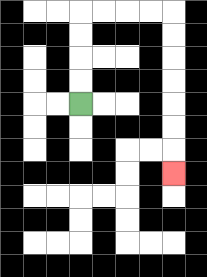{'start': '[3, 4]', 'end': '[7, 7]', 'path_directions': 'U,U,U,U,R,R,R,R,D,D,D,D,D,D,D', 'path_coordinates': '[[3, 4], [3, 3], [3, 2], [3, 1], [3, 0], [4, 0], [5, 0], [6, 0], [7, 0], [7, 1], [7, 2], [7, 3], [7, 4], [7, 5], [7, 6], [7, 7]]'}